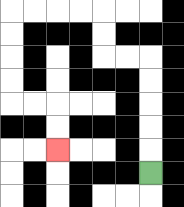{'start': '[6, 7]', 'end': '[2, 6]', 'path_directions': 'U,U,U,U,U,L,L,U,U,L,L,L,L,D,D,D,D,R,R,D,D', 'path_coordinates': '[[6, 7], [6, 6], [6, 5], [6, 4], [6, 3], [6, 2], [5, 2], [4, 2], [4, 1], [4, 0], [3, 0], [2, 0], [1, 0], [0, 0], [0, 1], [0, 2], [0, 3], [0, 4], [1, 4], [2, 4], [2, 5], [2, 6]]'}